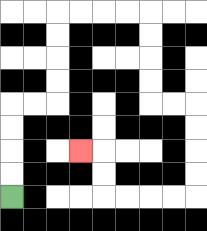{'start': '[0, 8]', 'end': '[3, 6]', 'path_directions': 'U,U,U,U,R,R,U,U,U,U,R,R,R,R,D,D,D,D,R,R,D,D,D,D,L,L,L,L,U,U,L', 'path_coordinates': '[[0, 8], [0, 7], [0, 6], [0, 5], [0, 4], [1, 4], [2, 4], [2, 3], [2, 2], [2, 1], [2, 0], [3, 0], [4, 0], [5, 0], [6, 0], [6, 1], [6, 2], [6, 3], [6, 4], [7, 4], [8, 4], [8, 5], [8, 6], [8, 7], [8, 8], [7, 8], [6, 8], [5, 8], [4, 8], [4, 7], [4, 6], [3, 6]]'}